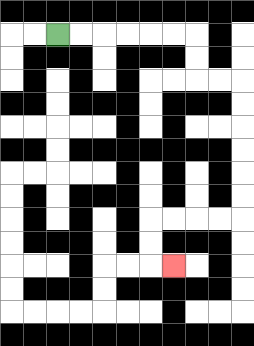{'start': '[2, 1]', 'end': '[7, 11]', 'path_directions': 'R,R,R,R,R,R,D,D,R,R,D,D,D,D,D,D,L,L,L,L,D,D,R', 'path_coordinates': '[[2, 1], [3, 1], [4, 1], [5, 1], [6, 1], [7, 1], [8, 1], [8, 2], [8, 3], [9, 3], [10, 3], [10, 4], [10, 5], [10, 6], [10, 7], [10, 8], [10, 9], [9, 9], [8, 9], [7, 9], [6, 9], [6, 10], [6, 11], [7, 11]]'}